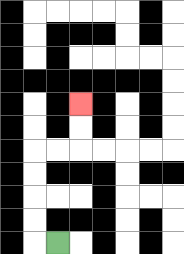{'start': '[2, 10]', 'end': '[3, 4]', 'path_directions': 'L,U,U,U,U,R,R,U,U', 'path_coordinates': '[[2, 10], [1, 10], [1, 9], [1, 8], [1, 7], [1, 6], [2, 6], [3, 6], [3, 5], [3, 4]]'}